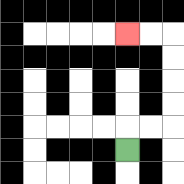{'start': '[5, 6]', 'end': '[5, 1]', 'path_directions': 'U,R,R,U,U,U,U,L,L', 'path_coordinates': '[[5, 6], [5, 5], [6, 5], [7, 5], [7, 4], [7, 3], [7, 2], [7, 1], [6, 1], [5, 1]]'}